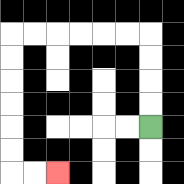{'start': '[6, 5]', 'end': '[2, 7]', 'path_directions': 'U,U,U,U,L,L,L,L,L,L,D,D,D,D,D,D,R,R', 'path_coordinates': '[[6, 5], [6, 4], [6, 3], [6, 2], [6, 1], [5, 1], [4, 1], [3, 1], [2, 1], [1, 1], [0, 1], [0, 2], [0, 3], [0, 4], [0, 5], [0, 6], [0, 7], [1, 7], [2, 7]]'}